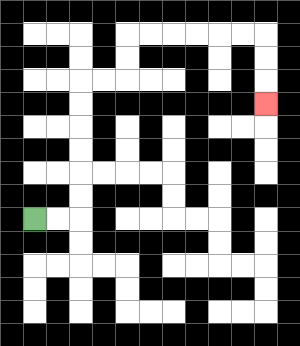{'start': '[1, 9]', 'end': '[11, 4]', 'path_directions': 'R,R,U,U,U,U,U,U,R,R,U,U,R,R,R,R,R,R,D,D,D', 'path_coordinates': '[[1, 9], [2, 9], [3, 9], [3, 8], [3, 7], [3, 6], [3, 5], [3, 4], [3, 3], [4, 3], [5, 3], [5, 2], [5, 1], [6, 1], [7, 1], [8, 1], [9, 1], [10, 1], [11, 1], [11, 2], [11, 3], [11, 4]]'}